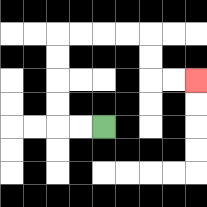{'start': '[4, 5]', 'end': '[8, 3]', 'path_directions': 'L,L,U,U,U,U,R,R,R,R,D,D,R,R', 'path_coordinates': '[[4, 5], [3, 5], [2, 5], [2, 4], [2, 3], [2, 2], [2, 1], [3, 1], [4, 1], [5, 1], [6, 1], [6, 2], [6, 3], [7, 3], [8, 3]]'}